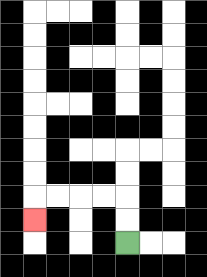{'start': '[5, 10]', 'end': '[1, 9]', 'path_directions': 'U,U,L,L,L,L,D', 'path_coordinates': '[[5, 10], [5, 9], [5, 8], [4, 8], [3, 8], [2, 8], [1, 8], [1, 9]]'}